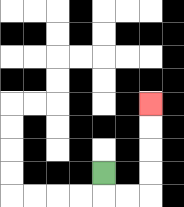{'start': '[4, 7]', 'end': '[6, 4]', 'path_directions': 'D,R,R,U,U,U,U', 'path_coordinates': '[[4, 7], [4, 8], [5, 8], [6, 8], [6, 7], [6, 6], [6, 5], [6, 4]]'}